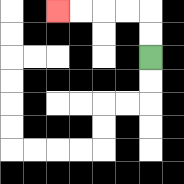{'start': '[6, 2]', 'end': '[2, 0]', 'path_directions': 'U,U,L,L,L,L', 'path_coordinates': '[[6, 2], [6, 1], [6, 0], [5, 0], [4, 0], [3, 0], [2, 0]]'}